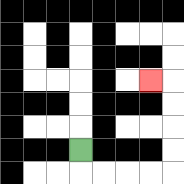{'start': '[3, 6]', 'end': '[6, 3]', 'path_directions': 'D,R,R,R,R,U,U,U,U,L', 'path_coordinates': '[[3, 6], [3, 7], [4, 7], [5, 7], [6, 7], [7, 7], [7, 6], [7, 5], [7, 4], [7, 3], [6, 3]]'}